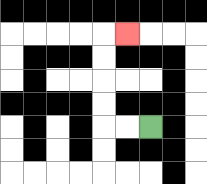{'start': '[6, 5]', 'end': '[5, 1]', 'path_directions': 'L,L,U,U,U,U,R', 'path_coordinates': '[[6, 5], [5, 5], [4, 5], [4, 4], [4, 3], [4, 2], [4, 1], [5, 1]]'}